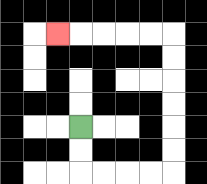{'start': '[3, 5]', 'end': '[2, 1]', 'path_directions': 'D,D,R,R,R,R,U,U,U,U,U,U,L,L,L,L,L', 'path_coordinates': '[[3, 5], [3, 6], [3, 7], [4, 7], [5, 7], [6, 7], [7, 7], [7, 6], [7, 5], [7, 4], [7, 3], [7, 2], [7, 1], [6, 1], [5, 1], [4, 1], [3, 1], [2, 1]]'}